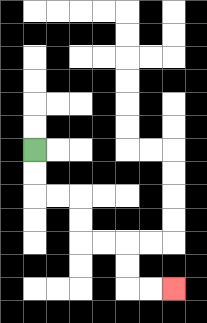{'start': '[1, 6]', 'end': '[7, 12]', 'path_directions': 'D,D,R,R,D,D,R,R,D,D,R,R', 'path_coordinates': '[[1, 6], [1, 7], [1, 8], [2, 8], [3, 8], [3, 9], [3, 10], [4, 10], [5, 10], [5, 11], [5, 12], [6, 12], [7, 12]]'}